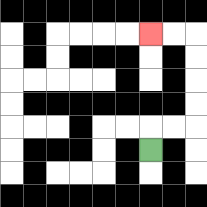{'start': '[6, 6]', 'end': '[6, 1]', 'path_directions': 'U,R,R,U,U,U,U,L,L', 'path_coordinates': '[[6, 6], [6, 5], [7, 5], [8, 5], [8, 4], [8, 3], [8, 2], [8, 1], [7, 1], [6, 1]]'}